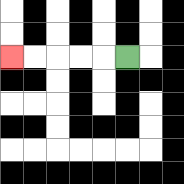{'start': '[5, 2]', 'end': '[0, 2]', 'path_directions': 'L,L,L,L,L', 'path_coordinates': '[[5, 2], [4, 2], [3, 2], [2, 2], [1, 2], [0, 2]]'}